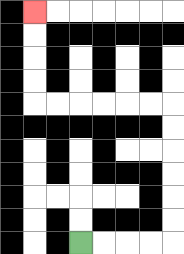{'start': '[3, 10]', 'end': '[1, 0]', 'path_directions': 'R,R,R,R,U,U,U,U,U,U,L,L,L,L,L,L,U,U,U,U', 'path_coordinates': '[[3, 10], [4, 10], [5, 10], [6, 10], [7, 10], [7, 9], [7, 8], [7, 7], [7, 6], [7, 5], [7, 4], [6, 4], [5, 4], [4, 4], [3, 4], [2, 4], [1, 4], [1, 3], [1, 2], [1, 1], [1, 0]]'}